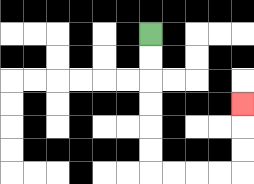{'start': '[6, 1]', 'end': '[10, 4]', 'path_directions': 'D,D,D,D,D,D,R,R,R,R,U,U,U', 'path_coordinates': '[[6, 1], [6, 2], [6, 3], [6, 4], [6, 5], [6, 6], [6, 7], [7, 7], [8, 7], [9, 7], [10, 7], [10, 6], [10, 5], [10, 4]]'}